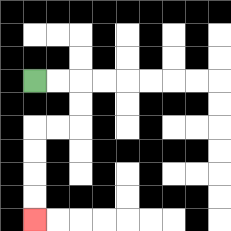{'start': '[1, 3]', 'end': '[1, 9]', 'path_directions': 'R,R,D,D,L,L,D,D,D,D', 'path_coordinates': '[[1, 3], [2, 3], [3, 3], [3, 4], [3, 5], [2, 5], [1, 5], [1, 6], [1, 7], [1, 8], [1, 9]]'}